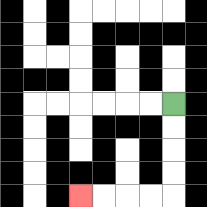{'start': '[7, 4]', 'end': '[3, 8]', 'path_directions': 'D,D,D,D,L,L,L,L', 'path_coordinates': '[[7, 4], [7, 5], [7, 6], [7, 7], [7, 8], [6, 8], [5, 8], [4, 8], [3, 8]]'}